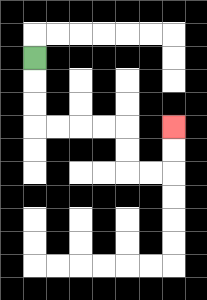{'start': '[1, 2]', 'end': '[7, 5]', 'path_directions': 'D,D,D,R,R,R,R,D,D,R,R,U,U', 'path_coordinates': '[[1, 2], [1, 3], [1, 4], [1, 5], [2, 5], [3, 5], [4, 5], [5, 5], [5, 6], [5, 7], [6, 7], [7, 7], [7, 6], [7, 5]]'}